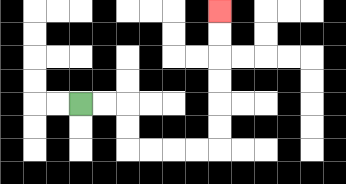{'start': '[3, 4]', 'end': '[9, 0]', 'path_directions': 'R,R,D,D,R,R,R,R,U,U,U,U,U,U', 'path_coordinates': '[[3, 4], [4, 4], [5, 4], [5, 5], [5, 6], [6, 6], [7, 6], [8, 6], [9, 6], [9, 5], [9, 4], [9, 3], [9, 2], [9, 1], [9, 0]]'}